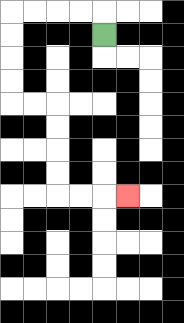{'start': '[4, 1]', 'end': '[5, 8]', 'path_directions': 'U,L,L,L,L,D,D,D,D,R,R,D,D,D,D,R,R,R', 'path_coordinates': '[[4, 1], [4, 0], [3, 0], [2, 0], [1, 0], [0, 0], [0, 1], [0, 2], [0, 3], [0, 4], [1, 4], [2, 4], [2, 5], [2, 6], [2, 7], [2, 8], [3, 8], [4, 8], [5, 8]]'}